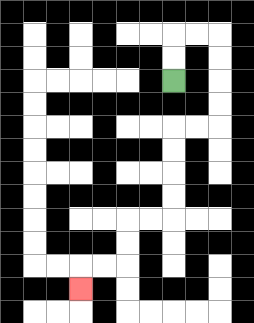{'start': '[7, 3]', 'end': '[3, 12]', 'path_directions': 'U,U,R,R,D,D,D,D,L,L,D,D,D,D,L,L,D,D,L,L,D', 'path_coordinates': '[[7, 3], [7, 2], [7, 1], [8, 1], [9, 1], [9, 2], [9, 3], [9, 4], [9, 5], [8, 5], [7, 5], [7, 6], [7, 7], [7, 8], [7, 9], [6, 9], [5, 9], [5, 10], [5, 11], [4, 11], [3, 11], [3, 12]]'}